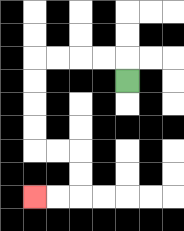{'start': '[5, 3]', 'end': '[1, 8]', 'path_directions': 'U,L,L,L,L,D,D,D,D,R,R,D,D,L,L', 'path_coordinates': '[[5, 3], [5, 2], [4, 2], [3, 2], [2, 2], [1, 2], [1, 3], [1, 4], [1, 5], [1, 6], [2, 6], [3, 6], [3, 7], [3, 8], [2, 8], [1, 8]]'}